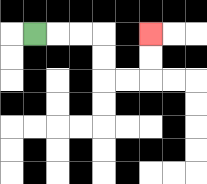{'start': '[1, 1]', 'end': '[6, 1]', 'path_directions': 'R,R,R,D,D,R,R,U,U', 'path_coordinates': '[[1, 1], [2, 1], [3, 1], [4, 1], [4, 2], [4, 3], [5, 3], [6, 3], [6, 2], [6, 1]]'}